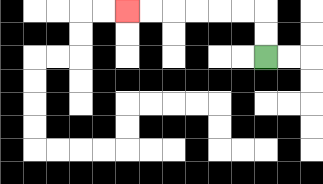{'start': '[11, 2]', 'end': '[5, 0]', 'path_directions': 'U,U,L,L,L,L,L,L', 'path_coordinates': '[[11, 2], [11, 1], [11, 0], [10, 0], [9, 0], [8, 0], [7, 0], [6, 0], [5, 0]]'}